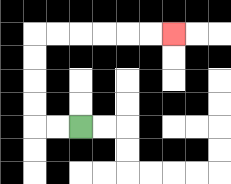{'start': '[3, 5]', 'end': '[7, 1]', 'path_directions': 'L,L,U,U,U,U,R,R,R,R,R,R', 'path_coordinates': '[[3, 5], [2, 5], [1, 5], [1, 4], [1, 3], [1, 2], [1, 1], [2, 1], [3, 1], [4, 1], [5, 1], [6, 1], [7, 1]]'}